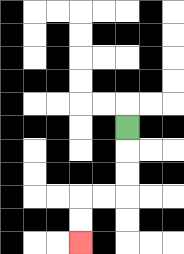{'start': '[5, 5]', 'end': '[3, 10]', 'path_directions': 'D,D,D,L,L,D,D', 'path_coordinates': '[[5, 5], [5, 6], [5, 7], [5, 8], [4, 8], [3, 8], [3, 9], [3, 10]]'}